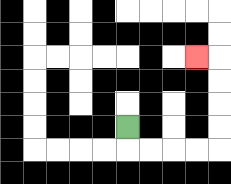{'start': '[5, 5]', 'end': '[8, 2]', 'path_directions': 'D,R,R,R,R,U,U,U,U,L', 'path_coordinates': '[[5, 5], [5, 6], [6, 6], [7, 6], [8, 6], [9, 6], [9, 5], [9, 4], [9, 3], [9, 2], [8, 2]]'}